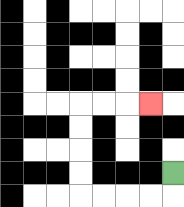{'start': '[7, 7]', 'end': '[6, 4]', 'path_directions': 'D,L,L,L,L,U,U,U,U,R,R,R', 'path_coordinates': '[[7, 7], [7, 8], [6, 8], [5, 8], [4, 8], [3, 8], [3, 7], [3, 6], [3, 5], [3, 4], [4, 4], [5, 4], [6, 4]]'}